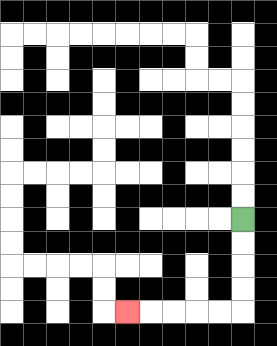{'start': '[10, 9]', 'end': '[5, 13]', 'path_directions': 'D,D,D,D,L,L,L,L,L', 'path_coordinates': '[[10, 9], [10, 10], [10, 11], [10, 12], [10, 13], [9, 13], [8, 13], [7, 13], [6, 13], [5, 13]]'}